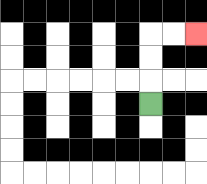{'start': '[6, 4]', 'end': '[8, 1]', 'path_directions': 'U,U,U,R,R', 'path_coordinates': '[[6, 4], [6, 3], [6, 2], [6, 1], [7, 1], [8, 1]]'}